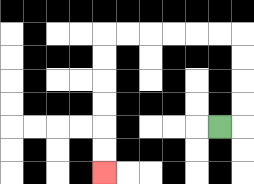{'start': '[9, 5]', 'end': '[4, 7]', 'path_directions': 'R,U,U,U,U,L,L,L,L,L,L,D,D,D,D,D,D', 'path_coordinates': '[[9, 5], [10, 5], [10, 4], [10, 3], [10, 2], [10, 1], [9, 1], [8, 1], [7, 1], [6, 1], [5, 1], [4, 1], [4, 2], [4, 3], [4, 4], [4, 5], [4, 6], [4, 7]]'}